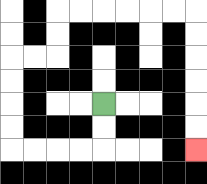{'start': '[4, 4]', 'end': '[8, 6]', 'path_directions': 'D,D,L,L,L,L,U,U,U,U,R,R,U,U,R,R,R,R,R,R,D,D,D,D,D,D', 'path_coordinates': '[[4, 4], [4, 5], [4, 6], [3, 6], [2, 6], [1, 6], [0, 6], [0, 5], [0, 4], [0, 3], [0, 2], [1, 2], [2, 2], [2, 1], [2, 0], [3, 0], [4, 0], [5, 0], [6, 0], [7, 0], [8, 0], [8, 1], [8, 2], [8, 3], [8, 4], [8, 5], [8, 6]]'}